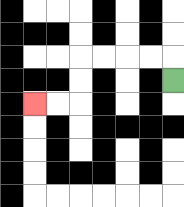{'start': '[7, 3]', 'end': '[1, 4]', 'path_directions': 'U,L,L,L,L,D,D,L,L', 'path_coordinates': '[[7, 3], [7, 2], [6, 2], [5, 2], [4, 2], [3, 2], [3, 3], [3, 4], [2, 4], [1, 4]]'}